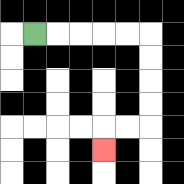{'start': '[1, 1]', 'end': '[4, 6]', 'path_directions': 'R,R,R,R,R,D,D,D,D,L,L,D', 'path_coordinates': '[[1, 1], [2, 1], [3, 1], [4, 1], [5, 1], [6, 1], [6, 2], [6, 3], [6, 4], [6, 5], [5, 5], [4, 5], [4, 6]]'}